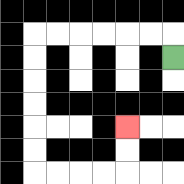{'start': '[7, 2]', 'end': '[5, 5]', 'path_directions': 'U,L,L,L,L,L,L,D,D,D,D,D,D,R,R,R,R,U,U', 'path_coordinates': '[[7, 2], [7, 1], [6, 1], [5, 1], [4, 1], [3, 1], [2, 1], [1, 1], [1, 2], [1, 3], [1, 4], [1, 5], [1, 6], [1, 7], [2, 7], [3, 7], [4, 7], [5, 7], [5, 6], [5, 5]]'}